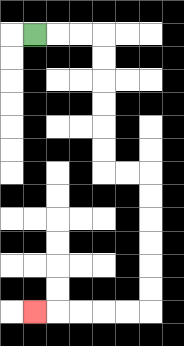{'start': '[1, 1]', 'end': '[1, 13]', 'path_directions': 'R,R,R,D,D,D,D,D,D,R,R,D,D,D,D,D,D,L,L,L,L,L', 'path_coordinates': '[[1, 1], [2, 1], [3, 1], [4, 1], [4, 2], [4, 3], [4, 4], [4, 5], [4, 6], [4, 7], [5, 7], [6, 7], [6, 8], [6, 9], [6, 10], [6, 11], [6, 12], [6, 13], [5, 13], [4, 13], [3, 13], [2, 13], [1, 13]]'}